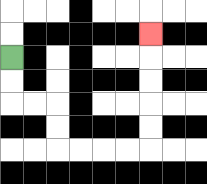{'start': '[0, 2]', 'end': '[6, 1]', 'path_directions': 'D,D,R,R,D,D,R,R,R,R,U,U,U,U,U', 'path_coordinates': '[[0, 2], [0, 3], [0, 4], [1, 4], [2, 4], [2, 5], [2, 6], [3, 6], [4, 6], [5, 6], [6, 6], [6, 5], [6, 4], [6, 3], [6, 2], [6, 1]]'}